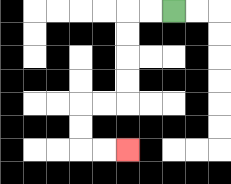{'start': '[7, 0]', 'end': '[5, 6]', 'path_directions': 'L,L,D,D,D,D,L,L,D,D,R,R', 'path_coordinates': '[[7, 0], [6, 0], [5, 0], [5, 1], [5, 2], [5, 3], [5, 4], [4, 4], [3, 4], [3, 5], [3, 6], [4, 6], [5, 6]]'}